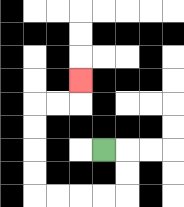{'start': '[4, 6]', 'end': '[3, 3]', 'path_directions': 'R,D,D,L,L,L,L,U,U,U,U,R,R,U', 'path_coordinates': '[[4, 6], [5, 6], [5, 7], [5, 8], [4, 8], [3, 8], [2, 8], [1, 8], [1, 7], [1, 6], [1, 5], [1, 4], [2, 4], [3, 4], [3, 3]]'}